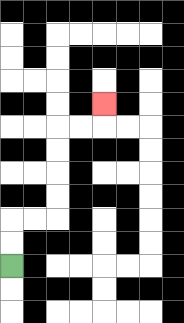{'start': '[0, 11]', 'end': '[4, 4]', 'path_directions': 'U,U,R,R,U,U,U,U,R,R,U', 'path_coordinates': '[[0, 11], [0, 10], [0, 9], [1, 9], [2, 9], [2, 8], [2, 7], [2, 6], [2, 5], [3, 5], [4, 5], [4, 4]]'}